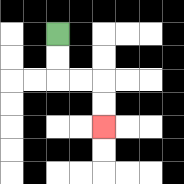{'start': '[2, 1]', 'end': '[4, 5]', 'path_directions': 'D,D,R,R,D,D', 'path_coordinates': '[[2, 1], [2, 2], [2, 3], [3, 3], [4, 3], [4, 4], [4, 5]]'}